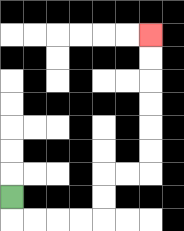{'start': '[0, 8]', 'end': '[6, 1]', 'path_directions': 'D,R,R,R,R,U,U,R,R,U,U,U,U,U,U', 'path_coordinates': '[[0, 8], [0, 9], [1, 9], [2, 9], [3, 9], [4, 9], [4, 8], [4, 7], [5, 7], [6, 7], [6, 6], [6, 5], [6, 4], [6, 3], [6, 2], [6, 1]]'}